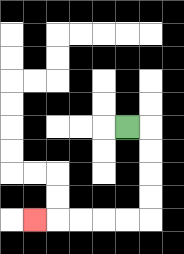{'start': '[5, 5]', 'end': '[1, 9]', 'path_directions': 'R,D,D,D,D,L,L,L,L,L', 'path_coordinates': '[[5, 5], [6, 5], [6, 6], [6, 7], [6, 8], [6, 9], [5, 9], [4, 9], [3, 9], [2, 9], [1, 9]]'}